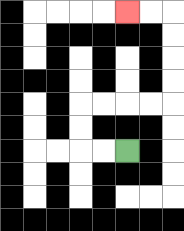{'start': '[5, 6]', 'end': '[5, 0]', 'path_directions': 'L,L,U,U,R,R,R,R,U,U,U,U,L,L', 'path_coordinates': '[[5, 6], [4, 6], [3, 6], [3, 5], [3, 4], [4, 4], [5, 4], [6, 4], [7, 4], [7, 3], [7, 2], [7, 1], [7, 0], [6, 0], [5, 0]]'}